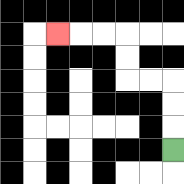{'start': '[7, 6]', 'end': '[2, 1]', 'path_directions': 'U,U,U,L,L,U,U,L,L,L', 'path_coordinates': '[[7, 6], [7, 5], [7, 4], [7, 3], [6, 3], [5, 3], [5, 2], [5, 1], [4, 1], [3, 1], [2, 1]]'}